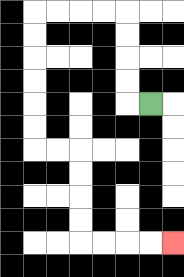{'start': '[6, 4]', 'end': '[7, 10]', 'path_directions': 'L,U,U,U,U,L,L,L,L,D,D,D,D,D,D,R,R,D,D,D,D,R,R,R,R', 'path_coordinates': '[[6, 4], [5, 4], [5, 3], [5, 2], [5, 1], [5, 0], [4, 0], [3, 0], [2, 0], [1, 0], [1, 1], [1, 2], [1, 3], [1, 4], [1, 5], [1, 6], [2, 6], [3, 6], [3, 7], [3, 8], [3, 9], [3, 10], [4, 10], [5, 10], [6, 10], [7, 10]]'}